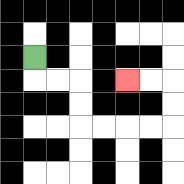{'start': '[1, 2]', 'end': '[5, 3]', 'path_directions': 'D,R,R,D,D,R,R,R,R,U,U,L,L', 'path_coordinates': '[[1, 2], [1, 3], [2, 3], [3, 3], [3, 4], [3, 5], [4, 5], [5, 5], [6, 5], [7, 5], [7, 4], [7, 3], [6, 3], [5, 3]]'}